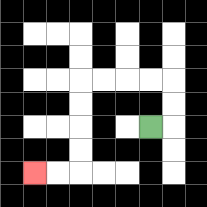{'start': '[6, 5]', 'end': '[1, 7]', 'path_directions': 'R,U,U,L,L,L,L,D,D,D,D,L,L', 'path_coordinates': '[[6, 5], [7, 5], [7, 4], [7, 3], [6, 3], [5, 3], [4, 3], [3, 3], [3, 4], [3, 5], [3, 6], [3, 7], [2, 7], [1, 7]]'}